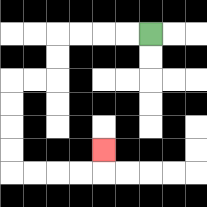{'start': '[6, 1]', 'end': '[4, 6]', 'path_directions': 'L,L,L,L,D,D,L,L,D,D,D,D,R,R,R,R,U', 'path_coordinates': '[[6, 1], [5, 1], [4, 1], [3, 1], [2, 1], [2, 2], [2, 3], [1, 3], [0, 3], [0, 4], [0, 5], [0, 6], [0, 7], [1, 7], [2, 7], [3, 7], [4, 7], [4, 6]]'}